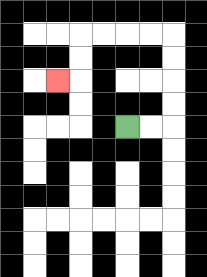{'start': '[5, 5]', 'end': '[2, 3]', 'path_directions': 'R,R,U,U,U,U,L,L,L,L,D,D,L', 'path_coordinates': '[[5, 5], [6, 5], [7, 5], [7, 4], [7, 3], [7, 2], [7, 1], [6, 1], [5, 1], [4, 1], [3, 1], [3, 2], [3, 3], [2, 3]]'}